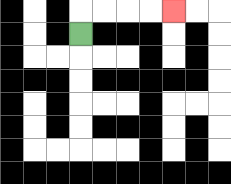{'start': '[3, 1]', 'end': '[7, 0]', 'path_directions': 'U,R,R,R,R', 'path_coordinates': '[[3, 1], [3, 0], [4, 0], [5, 0], [6, 0], [7, 0]]'}